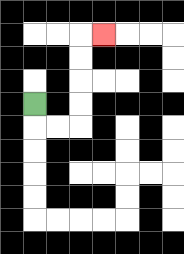{'start': '[1, 4]', 'end': '[4, 1]', 'path_directions': 'D,R,R,U,U,U,U,R', 'path_coordinates': '[[1, 4], [1, 5], [2, 5], [3, 5], [3, 4], [3, 3], [3, 2], [3, 1], [4, 1]]'}